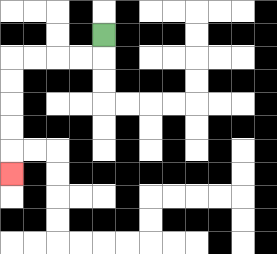{'start': '[4, 1]', 'end': '[0, 7]', 'path_directions': 'D,L,L,L,L,D,D,D,D,D', 'path_coordinates': '[[4, 1], [4, 2], [3, 2], [2, 2], [1, 2], [0, 2], [0, 3], [0, 4], [0, 5], [0, 6], [0, 7]]'}